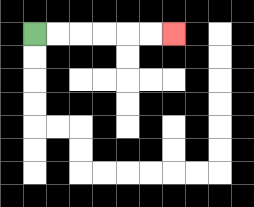{'start': '[1, 1]', 'end': '[7, 1]', 'path_directions': 'R,R,R,R,R,R', 'path_coordinates': '[[1, 1], [2, 1], [3, 1], [4, 1], [5, 1], [6, 1], [7, 1]]'}